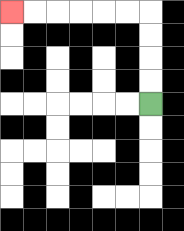{'start': '[6, 4]', 'end': '[0, 0]', 'path_directions': 'U,U,U,U,L,L,L,L,L,L', 'path_coordinates': '[[6, 4], [6, 3], [6, 2], [6, 1], [6, 0], [5, 0], [4, 0], [3, 0], [2, 0], [1, 0], [0, 0]]'}